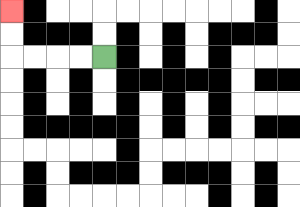{'start': '[4, 2]', 'end': '[0, 0]', 'path_directions': 'L,L,L,L,U,U', 'path_coordinates': '[[4, 2], [3, 2], [2, 2], [1, 2], [0, 2], [0, 1], [0, 0]]'}